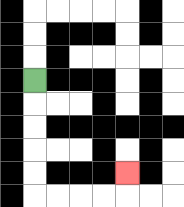{'start': '[1, 3]', 'end': '[5, 7]', 'path_directions': 'D,D,D,D,D,R,R,R,R,U', 'path_coordinates': '[[1, 3], [1, 4], [1, 5], [1, 6], [1, 7], [1, 8], [2, 8], [3, 8], [4, 8], [5, 8], [5, 7]]'}